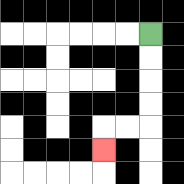{'start': '[6, 1]', 'end': '[4, 6]', 'path_directions': 'D,D,D,D,L,L,D', 'path_coordinates': '[[6, 1], [6, 2], [6, 3], [6, 4], [6, 5], [5, 5], [4, 5], [4, 6]]'}